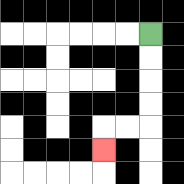{'start': '[6, 1]', 'end': '[4, 6]', 'path_directions': 'D,D,D,D,L,L,D', 'path_coordinates': '[[6, 1], [6, 2], [6, 3], [6, 4], [6, 5], [5, 5], [4, 5], [4, 6]]'}